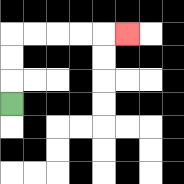{'start': '[0, 4]', 'end': '[5, 1]', 'path_directions': 'U,U,U,R,R,R,R,R', 'path_coordinates': '[[0, 4], [0, 3], [0, 2], [0, 1], [1, 1], [2, 1], [3, 1], [4, 1], [5, 1]]'}